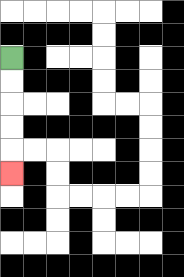{'start': '[0, 2]', 'end': '[0, 7]', 'path_directions': 'D,D,D,D,D', 'path_coordinates': '[[0, 2], [0, 3], [0, 4], [0, 5], [0, 6], [0, 7]]'}